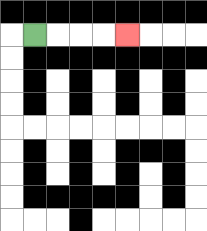{'start': '[1, 1]', 'end': '[5, 1]', 'path_directions': 'R,R,R,R', 'path_coordinates': '[[1, 1], [2, 1], [3, 1], [4, 1], [5, 1]]'}